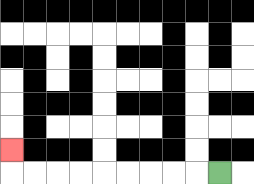{'start': '[9, 7]', 'end': '[0, 6]', 'path_directions': 'L,L,L,L,L,L,L,L,L,U', 'path_coordinates': '[[9, 7], [8, 7], [7, 7], [6, 7], [5, 7], [4, 7], [3, 7], [2, 7], [1, 7], [0, 7], [0, 6]]'}